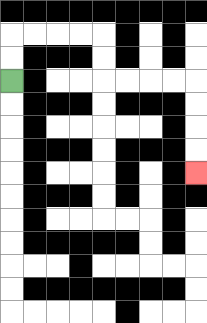{'start': '[0, 3]', 'end': '[8, 7]', 'path_directions': 'U,U,R,R,R,R,D,D,R,R,R,R,D,D,D,D', 'path_coordinates': '[[0, 3], [0, 2], [0, 1], [1, 1], [2, 1], [3, 1], [4, 1], [4, 2], [4, 3], [5, 3], [6, 3], [7, 3], [8, 3], [8, 4], [8, 5], [8, 6], [8, 7]]'}